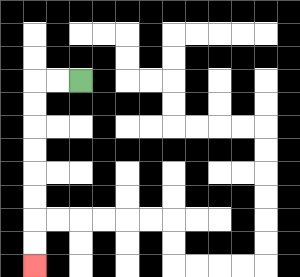{'start': '[3, 3]', 'end': '[1, 11]', 'path_directions': 'L,L,D,D,D,D,D,D,D,D', 'path_coordinates': '[[3, 3], [2, 3], [1, 3], [1, 4], [1, 5], [1, 6], [1, 7], [1, 8], [1, 9], [1, 10], [1, 11]]'}